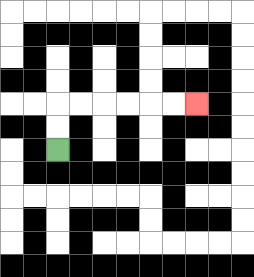{'start': '[2, 6]', 'end': '[8, 4]', 'path_directions': 'U,U,R,R,R,R,R,R', 'path_coordinates': '[[2, 6], [2, 5], [2, 4], [3, 4], [4, 4], [5, 4], [6, 4], [7, 4], [8, 4]]'}